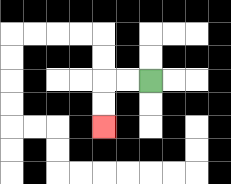{'start': '[6, 3]', 'end': '[4, 5]', 'path_directions': 'L,L,D,D', 'path_coordinates': '[[6, 3], [5, 3], [4, 3], [4, 4], [4, 5]]'}